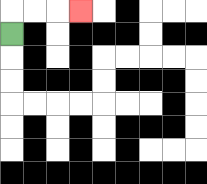{'start': '[0, 1]', 'end': '[3, 0]', 'path_directions': 'U,R,R,R', 'path_coordinates': '[[0, 1], [0, 0], [1, 0], [2, 0], [3, 0]]'}